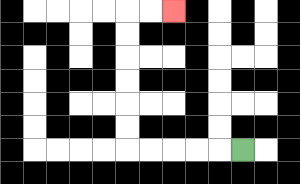{'start': '[10, 6]', 'end': '[7, 0]', 'path_directions': 'L,L,L,L,L,U,U,U,U,U,U,R,R', 'path_coordinates': '[[10, 6], [9, 6], [8, 6], [7, 6], [6, 6], [5, 6], [5, 5], [5, 4], [5, 3], [5, 2], [5, 1], [5, 0], [6, 0], [7, 0]]'}